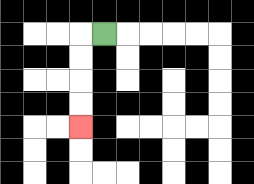{'start': '[4, 1]', 'end': '[3, 5]', 'path_directions': 'L,D,D,D,D', 'path_coordinates': '[[4, 1], [3, 1], [3, 2], [3, 3], [3, 4], [3, 5]]'}